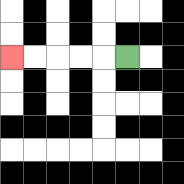{'start': '[5, 2]', 'end': '[0, 2]', 'path_directions': 'L,L,L,L,L', 'path_coordinates': '[[5, 2], [4, 2], [3, 2], [2, 2], [1, 2], [0, 2]]'}